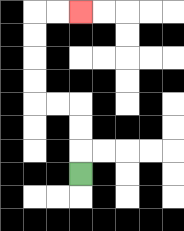{'start': '[3, 7]', 'end': '[3, 0]', 'path_directions': 'U,U,U,L,L,U,U,U,U,R,R', 'path_coordinates': '[[3, 7], [3, 6], [3, 5], [3, 4], [2, 4], [1, 4], [1, 3], [1, 2], [1, 1], [1, 0], [2, 0], [3, 0]]'}